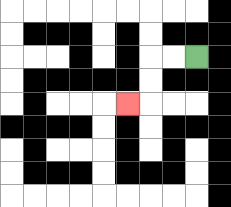{'start': '[8, 2]', 'end': '[5, 4]', 'path_directions': 'L,L,D,D,L', 'path_coordinates': '[[8, 2], [7, 2], [6, 2], [6, 3], [6, 4], [5, 4]]'}